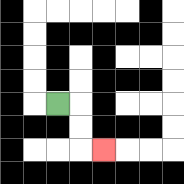{'start': '[2, 4]', 'end': '[4, 6]', 'path_directions': 'R,D,D,R', 'path_coordinates': '[[2, 4], [3, 4], [3, 5], [3, 6], [4, 6]]'}